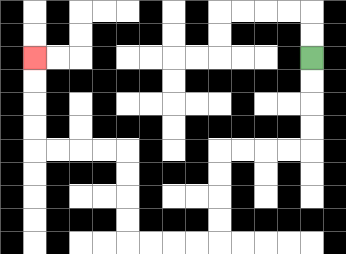{'start': '[13, 2]', 'end': '[1, 2]', 'path_directions': 'D,D,D,D,L,L,L,L,D,D,D,D,L,L,L,L,U,U,U,U,L,L,L,L,U,U,U,U', 'path_coordinates': '[[13, 2], [13, 3], [13, 4], [13, 5], [13, 6], [12, 6], [11, 6], [10, 6], [9, 6], [9, 7], [9, 8], [9, 9], [9, 10], [8, 10], [7, 10], [6, 10], [5, 10], [5, 9], [5, 8], [5, 7], [5, 6], [4, 6], [3, 6], [2, 6], [1, 6], [1, 5], [1, 4], [1, 3], [1, 2]]'}